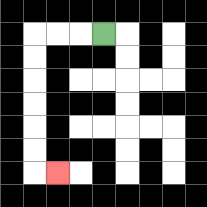{'start': '[4, 1]', 'end': '[2, 7]', 'path_directions': 'L,L,L,D,D,D,D,D,D,R', 'path_coordinates': '[[4, 1], [3, 1], [2, 1], [1, 1], [1, 2], [1, 3], [1, 4], [1, 5], [1, 6], [1, 7], [2, 7]]'}